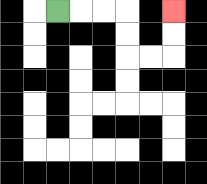{'start': '[2, 0]', 'end': '[7, 0]', 'path_directions': 'R,R,R,D,D,R,R,U,U', 'path_coordinates': '[[2, 0], [3, 0], [4, 0], [5, 0], [5, 1], [5, 2], [6, 2], [7, 2], [7, 1], [7, 0]]'}